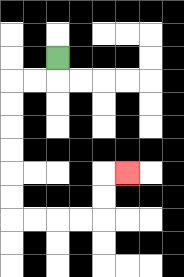{'start': '[2, 2]', 'end': '[5, 7]', 'path_directions': 'D,L,L,D,D,D,D,D,D,R,R,R,R,U,U,R', 'path_coordinates': '[[2, 2], [2, 3], [1, 3], [0, 3], [0, 4], [0, 5], [0, 6], [0, 7], [0, 8], [0, 9], [1, 9], [2, 9], [3, 9], [4, 9], [4, 8], [4, 7], [5, 7]]'}